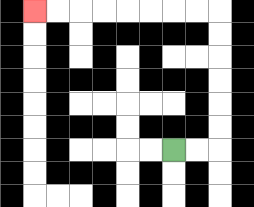{'start': '[7, 6]', 'end': '[1, 0]', 'path_directions': 'R,R,U,U,U,U,U,U,L,L,L,L,L,L,L,L', 'path_coordinates': '[[7, 6], [8, 6], [9, 6], [9, 5], [9, 4], [9, 3], [9, 2], [9, 1], [9, 0], [8, 0], [7, 0], [6, 0], [5, 0], [4, 0], [3, 0], [2, 0], [1, 0]]'}